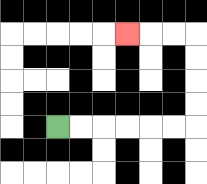{'start': '[2, 5]', 'end': '[5, 1]', 'path_directions': 'R,R,R,R,R,R,U,U,U,U,L,L,L', 'path_coordinates': '[[2, 5], [3, 5], [4, 5], [5, 5], [6, 5], [7, 5], [8, 5], [8, 4], [8, 3], [8, 2], [8, 1], [7, 1], [6, 1], [5, 1]]'}